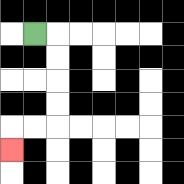{'start': '[1, 1]', 'end': '[0, 6]', 'path_directions': 'R,D,D,D,D,L,L,D', 'path_coordinates': '[[1, 1], [2, 1], [2, 2], [2, 3], [2, 4], [2, 5], [1, 5], [0, 5], [0, 6]]'}